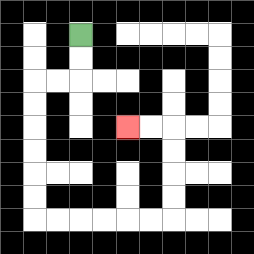{'start': '[3, 1]', 'end': '[5, 5]', 'path_directions': 'D,D,L,L,D,D,D,D,D,D,R,R,R,R,R,R,U,U,U,U,L,L', 'path_coordinates': '[[3, 1], [3, 2], [3, 3], [2, 3], [1, 3], [1, 4], [1, 5], [1, 6], [1, 7], [1, 8], [1, 9], [2, 9], [3, 9], [4, 9], [5, 9], [6, 9], [7, 9], [7, 8], [7, 7], [7, 6], [7, 5], [6, 5], [5, 5]]'}